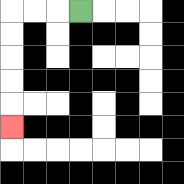{'start': '[3, 0]', 'end': '[0, 5]', 'path_directions': 'L,L,L,D,D,D,D,D', 'path_coordinates': '[[3, 0], [2, 0], [1, 0], [0, 0], [0, 1], [0, 2], [0, 3], [0, 4], [0, 5]]'}